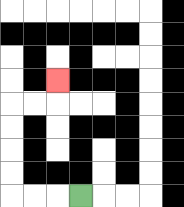{'start': '[3, 8]', 'end': '[2, 3]', 'path_directions': 'L,L,L,U,U,U,U,R,R,U', 'path_coordinates': '[[3, 8], [2, 8], [1, 8], [0, 8], [0, 7], [0, 6], [0, 5], [0, 4], [1, 4], [2, 4], [2, 3]]'}